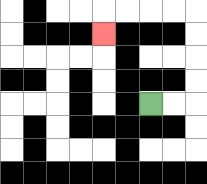{'start': '[6, 4]', 'end': '[4, 1]', 'path_directions': 'R,R,U,U,U,U,L,L,L,L,D', 'path_coordinates': '[[6, 4], [7, 4], [8, 4], [8, 3], [8, 2], [8, 1], [8, 0], [7, 0], [6, 0], [5, 0], [4, 0], [4, 1]]'}